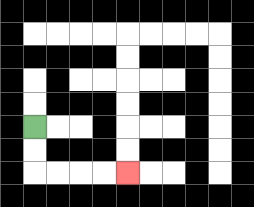{'start': '[1, 5]', 'end': '[5, 7]', 'path_directions': 'D,D,R,R,R,R', 'path_coordinates': '[[1, 5], [1, 6], [1, 7], [2, 7], [3, 7], [4, 7], [5, 7]]'}